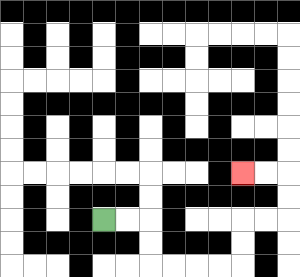{'start': '[4, 9]', 'end': '[10, 7]', 'path_directions': 'R,R,D,D,R,R,R,R,U,U,R,R,U,U,L,L', 'path_coordinates': '[[4, 9], [5, 9], [6, 9], [6, 10], [6, 11], [7, 11], [8, 11], [9, 11], [10, 11], [10, 10], [10, 9], [11, 9], [12, 9], [12, 8], [12, 7], [11, 7], [10, 7]]'}